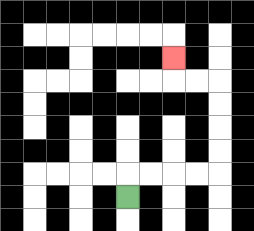{'start': '[5, 8]', 'end': '[7, 2]', 'path_directions': 'U,R,R,R,R,U,U,U,U,L,L,U', 'path_coordinates': '[[5, 8], [5, 7], [6, 7], [7, 7], [8, 7], [9, 7], [9, 6], [9, 5], [9, 4], [9, 3], [8, 3], [7, 3], [7, 2]]'}